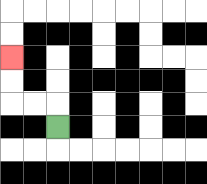{'start': '[2, 5]', 'end': '[0, 2]', 'path_directions': 'U,L,L,U,U', 'path_coordinates': '[[2, 5], [2, 4], [1, 4], [0, 4], [0, 3], [0, 2]]'}